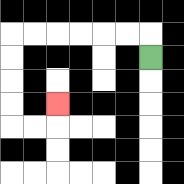{'start': '[6, 2]', 'end': '[2, 4]', 'path_directions': 'U,L,L,L,L,L,L,D,D,D,D,R,R,U', 'path_coordinates': '[[6, 2], [6, 1], [5, 1], [4, 1], [3, 1], [2, 1], [1, 1], [0, 1], [0, 2], [0, 3], [0, 4], [0, 5], [1, 5], [2, 5], [2, 4]]'}